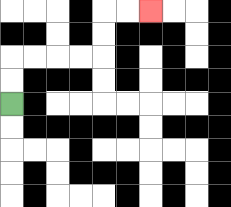{'start': '[0, 4]', 'end': '[6, 0]', 'path_directions': 'U,U,R,R,R,R,U,U,R,R', 'path_coordinates': '[[0, 4], [0, 3], [0, 2], [1, 2], [2, 2], [3, 2], [4, 2], [4, 1], [4, 0], [5, 0], [6, 0]]'}